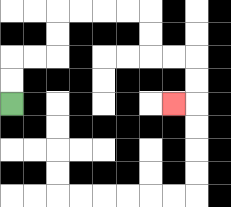{'start': '[0, 4]', 'end': '[7, 4]', 'path_directions': 'U,U,R,R,U,U,R,R,R,R,D,D,R,R,D,D,L', 'path_coordinates': '[[0, 4], [0, 3], [0, 2], [1, 2], [2, 2], [2, 1], [2, 0], [3, 0], [4, 0], [5, 0], [6, 0], [6, 1], [6, 2], [7, 2], [8, 2], [8, 3], [8, 4], [7, 4]]'}